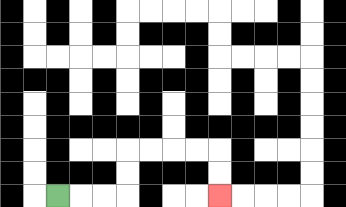{'start': '[2, 8]', 'end': '[9, 8]', 'path_directions': 'R,R,R,U,U,R,R,R,R,D,D', 'path_coordinates': '[[2, 8], [3, 8], [4, 8], [5, 8], [5, 7], [5, 6], [6, 6], [7, 6], [8, 6], [9, 6], [9, 7], [9, 8]]'}